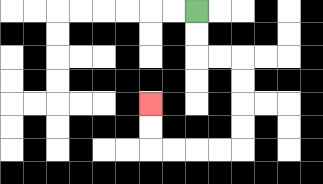{'start': '[8, 0]', 'end': '[6, 4]', 'path_directions': 'D,D,R,R,D,D,D,D,L,L,L,L,U,U', 'path_coordinates': '[[8, 0], [8, 1], [8, 2], [9, 2], [10, 2], [10, 3], [10, 4], [10, 5], [10, 6], [9, 6], [8, 6], [7, 6], [6, 6], [6, 5], [6, 4]]'}